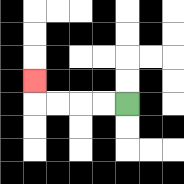{'start': '[5, 4]', 'end': '[1, 3]', 'path_directions': 'L,L,L,L,U', 'path_coordinates': '[[5, 4], [4, 4], [3, 4], [2, 4], [1, 4], [1, 3]]'}